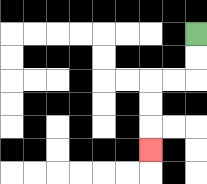{'start': '[8, 1]', 'end': '[6, 6]', 'path_directions': 'D,D,L,L,D,D,D', 'path_coordinates': '[[8, 1], [8, 2], [8, 3], [7, 3], [6, 3], [6, 4], [6, 5], [6, 6]]'}